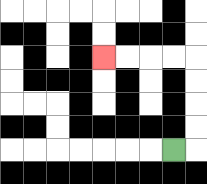{'start': '[7, 6]', 'end': '[4, 2]', 'path_directions': 'R,U,U,U,U,L,L,L,L', 'path_coordinates': '[[7, 6], [8, 6], [8, 5], [8, 4], [8, 3], [8, 2], [7, 2], [6, 2], [5, 2], [4, 2]]'}